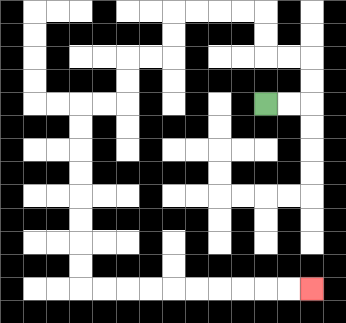{'start': '[11, 4]', 'end': '[13, 12]', 'path_directions': 'R,R,U,U,L,L,U,U,L,L,L,L,D,D,L,L,D,D,L,L,D,D,D,D,D,D,D,D,R,R,R,R,R,R,R,R,R,R', 'path_coordinates': '[[11, 4], [12, 4], [13, 4], [13, 3], [13, 2], [12, 2], [11, 2], [11, 1], [11, 0], [10, 0], [9, 0], [8, 0], [7, 0], [7, 1], [7, 2], [6, 2], [5, 2], [5, 3], [5, 4], [4, 4], [3, 4], [3, 5], [3, 6], [3, 7], [3, 8], [3, 9], [3, 10], [3, 11], [3, 12], [4, 12], [5, 12], [6, 12], [7, 12], [8, 12], [9, 12], [10, 12], [11, 12], [12, 12], [13, 12]]'}